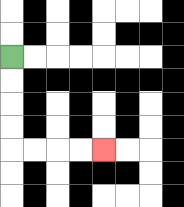{'start': '[0, 2]', 'end': '[4, 6]', 'path_directions': 'D,D,D,D,R,R,R,R', 'path_coordinates': '[[0, 2], [0, 3], [0, 4], [0, 5], [0, 6], [1, 6], [2, 6], [3, 6], [4, 6]]'}